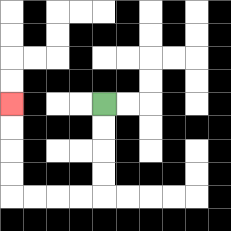{'start': '[4, 4]', 'end': '[0, 4]', 'path_directions': 'D,D,D,D,L,L,L,L,U,U,U,U', 'path_coordinates': '[[4, 4], [4, 5], [4, 6], [4, 7], [4, 8], [3, 8], [2, 8], [1, 8], [0, 8], [0, 7], [0, 6], [0, 5], [0, 4]]'}